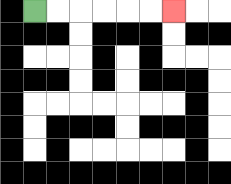{'start': '[1, 0]', 'end': '[7, 0]', 'path_directions': 'R,R,R,R,R,R', 'path_coordinates': '[[1, 0], [2, 0], [3, 0], [4, 0], [5, 0], [6, 0], [7, 0]]'}